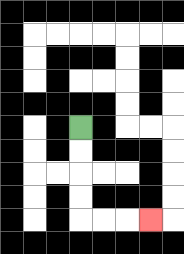{'start': '[3, 5]', 'end': '[6, 9]', 'path_directions': 'D,D,D,D,R,R,R', 'path_coordinates': '[[3, 5], [3, 6], [3, 7], [3, 8], [3, 9], [4, 9], [5, 9], [6, 9]]'}